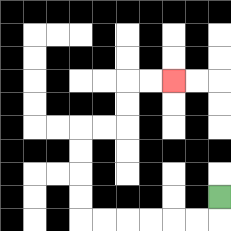{'start': '[9, 8]', 'end': '[7, 3]', 'path_directions': 'D,L,L,L,L,L,L,U,U,U,U,R,R,U,U,R,R', 'path_coordinates': '[[9, 8], [9, 9], [8, 9], [7, 9], [6, 9], [5, 9], [4, 9], [3, 9], [3, 8], [3, 7], [3, 6], [3, 5], [4, 5], [5, 5], [5, 4], [5, 3], [6, 3], [7, 3]]'}